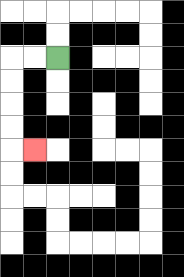{'start': '[2, 2]', 'end': '[1, 6]', 'path_directions': 'L,L,D,D,D,D,R', 'path_coordinates': '[[2, 2], [1, 2], [0, 2], [0, 3], [0, 4], [0, 5], [0, 6], [1, 6]]'}